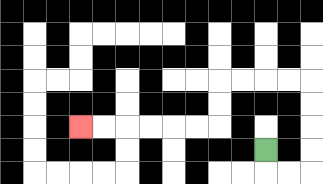{'start': '[11, 6]', 'end': '[3, 5]', 'path_directions': 'D,R,R,U,U,U,U,L,L,L,L,D,D,L,L,L,L,L,L', 'path_coordinates': '[[11, 6], [11, 7], [12, 7], [13, 7], [13, 6], [13, 5], [13, 4], [13, 3], [12, 3], [11, 3], [10, 3], [9, 3], [9, 4], [9, 5], [8, 5], [7, 5], [6, 5], [5, 5], [4, 5], [3, 5]]'}